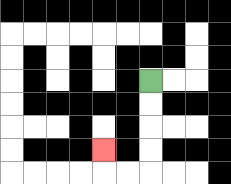{'start': '[6, 3]', 'end': '[4, 6]', 'path_directions': 'D,D,D,D,L,L,U', 'path_coordinates': '[[6, 3], [6, 4], [6, 5], [6, 6], [6, 7], [5, 7], [4, 7], [4, 6]]'}